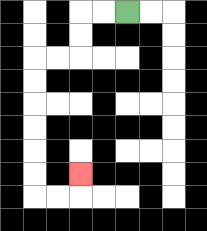{'start': '[5, 0]', 'end': '[3, 7]', 'path_directions': 'L,L,D,D,L,L,D,D,D,D,D,D,R,R,U', 'path_coordinates': '[[5, 0], [4, 0], [3, 0], [3, 1], [3, 2], [2, 2], [1, 2], [1, 3], [1, 4], [1, 5], [1, 6], [1, 7], [1, 8], [2, 8], [3, 8], [3, 7]]'}